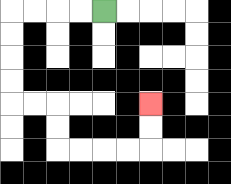{'start': '[4, 0]', 'end': '[6, 4]', 'path_directions': 'L,L,L,L,D,D,D,D,R,R,D,D,R,R,R,R,U,U', 'path_coordinates': '[[4, 0], [3, 0], [2, 0], [1, 0], [0, 0], [0, 1], [0, 2], [0, 3], [0, 4], [1, 4], [2, 4], [2, 5], [2, 6], [3, 6], [4, 6], [5, 6], [6, 6], [6, 5], [6, 4]]'}